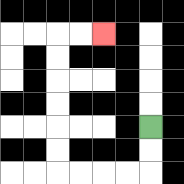{'start': '[6, 5]', 'end': '[4, 1]', 'path_directions': 'D,D,L,L,L,L,U,U,U,U,U,U,R,R', 'path_coordinates': '[[6, 5], [6, 6], [6, 7], [5, 7], [4, 7], [3, 7], [2, 7], [2, 6], [2, 5], [2, 4], [2, 3], [2, 2], [2, 1], [3, 1], [4, 1]]'}